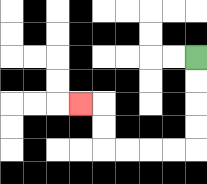{'start': '[8, 2]', 'end': '[3, 4]', 'path_directions': 'D,D,D,D,L,L,L,L,U,U,L', 'path_coordinates': '[[8, 2], [8, 3], [8, 4], [8, 5], [8, 6], [7, 6], [6, 6], [5, 6], [4, 6], [4, 5], [4, 4], [3, 4]]'}